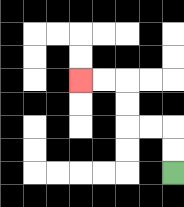{'start': '[7, 7]', 'end': '[3, 3]', 'path_directions': 'U,U,L,L,U,U,L,L', 'path_coordinates': '[[7, 7], [7, 6], [7, 5], [6, 5], [5, 5], [5, 4], [5, 3], [4, 3], [3, 3]]'}